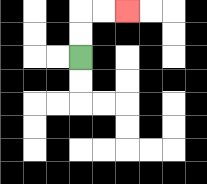{'start': '[3, 2]', 'end': '[5, 0]', 'path_directions': 'U,U,R,R', 'path_coordinates': '[[3, 2], [3, 1], [3, 0], [4, 0], [5, 0]]'}